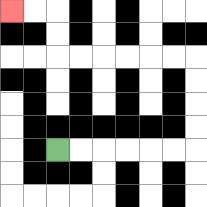{'start': '[2, 6]', 'end': '[0, 0]', 'path_directions': 'R,R,R,R,R,R,U,U,U,U,L,L,L,L,L,L,U,U,L,L', 'path_coordinates': '[[2, 6], [3, 6], [4, 6], [5, 6], [6, 6], [7, 6], [8, 6], [8, 5], [8, 4], [8, 3], [8, 2], [7, 2], [6, 2], [5, 2], [4, 2], [3, 2], [2, 2], [2, 1], [2, 0], [1, 0], [0, 0]]'}